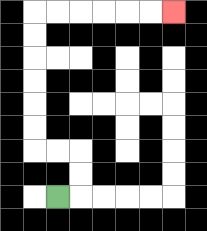{'start': '[2, 8]', 'end': '[7, 0]', 'path_directions': 'R,U,U,L,L,U,U,U,U,U,U,R,R,R,R,R,R', 'path_coordinates': '[[2, 8], [3, 8], [3, 7], [3, 6], [2, 6], [1, 6], [1, 5], [1, 4], [1, 3], [1, 2], [1, 1], [1, 0], [2, 0], [3, 0], [4, 0], [5, 0], [6, 0], [7, 0]]'}